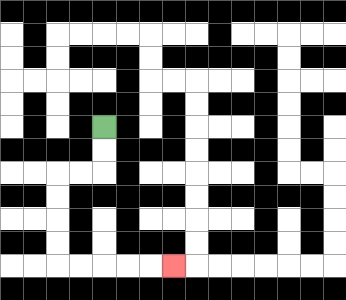{'start': '[4, 5]', 'end': '[7, 11]', 'path_directions': 'D,D,L,L,D,D,D,D,R,R,R,R,R', 'path_coordinates': '[[4, 5], [4, 6], [4, 7], [3, 7], [2, 7], [2, 8], [2, 9], [2, 10], [2, 11], [3, 11], [4, 11], [5, 11], [6, 11], [7, 11]]'}